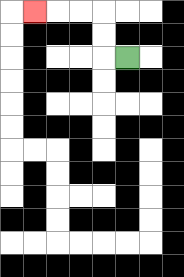{'start': '[5, 2]', 'end': '[1, 0]', 'path_directions': 'L,U,U,L,L,L', 'path_coordinates': '[[5, 2], [4, 2], [4, 1], [4, 0], [3, 0], [2, 0], [1, 0]]'}